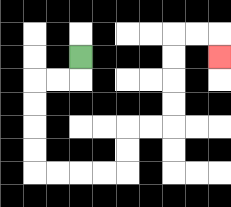{'start': '[3, 2]', 'end': '[9, 2]', 'path_directions': 'D,L,L,D,D,D,D,R,R,R,R,U,U,R,R,U,U,U,U,R,R,D', 'path_coordinates': '[[3, 2], [3, 3], [2, 3], [1, 3], [1, 4], [1, 5], [1, 6], [1, 7], [2, 7], [3, 7], [4, 7], [5, 7], [5, 6], [5, 5], [6, 5], [7, 5], [7, 4], [7, 3], [7, 2], [7, 1], [8, 1], [9, 1], [9, 2]]'}